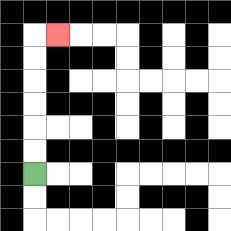{'start': '[1, 7]', 'end': '[2, 1]', 'path_directions': 'U,U,U,U,U,U,R', 'path_coordinates': '[[1, 7], [1, 6], [1, 5], [1, 4], [1, 3], [1, 2], [1, 1], [2, 1]]'}